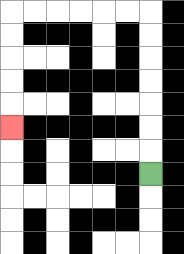{'start': '[6, 7]', 'end': '[0, 5]', 'path_directions': 'U,U,U,U,U,U,U,L,L,L,L,L,L,D,D,D,D,D', 'path_coordinates': '[[6, 7], [6, 6], [6, 5], [6, 4], [6, 3], [6, 2], [6, 1], [6, 0], [5, 0], [4, 0], [3, 0], [2, 0], [1, 0], [0, 0], [0, 1], [0, 2], [0, 3], [0, 4], [0, 5]]'}